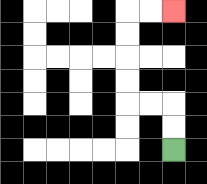{'start': '[7, 6]', 'end': '[7, 0]', 'path_directions': 'U,U,L,L,U,U,U,U,R,R', 'path_coordinates': '[[7, 6], [7, 5], [7, 4], [6, 4], [5, 4], [5, 3], [5, 2], [5, 1], [5, 0], [6, 0], [7, 0]]'}